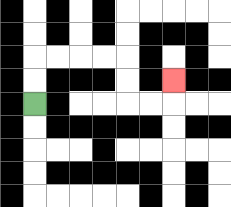{'start': '[1, 4]', 'end': '[7, 3]', 'path_directions': 'U,U,R,R,R,R,D,D,R,R,U', 'path_coordinates': '[[1, 4], [1, 3], [1, 2], [2, 2], [3, 2], [4, 2], [5, 2], [5, 3], [5, 4], [6, 4], [7, 4], [7, 3]]'}